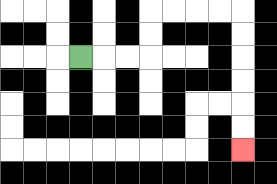{'start': '[3, 2]', 'end': '[10, 6]', 'path_directions': 'R,R,R,U,U,R,R,R,R,D,D,D,D,D,D', 'path_coordinates': '[[3, 2], [4, 2], [5, 2], [6, 2], [6, 1], [6, 0], [7, 0], [8, 0], [9, 0], [10, 0], [10, 1], [10, 2], [10, 3], [10, 4], [10, 5], [10, 6]]'}